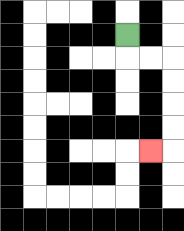{'start': '[5, 1]', 'end': '[6, 6]', 'path_directions': 'D,R,R,D,D,D,D,L', 'path_coordinates': '[[5, 1], [5, 2], [6, 2], [7, 2], [7, 3], [7, 4], [7, 5], [7, 6], [6, 6]]'}